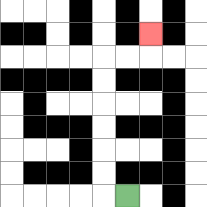{'start': '[5, 8]', 'end': '[6, 1]', 'path_directions': 'L,U,U,U,U,U,U,R,R,U', 'path_coordinates': '[[5, 8], [4, 8], [4, 7], [4, 6], [4, 5], [4, 4], [4, 3], [4, 2], [5, 2], [6, 2], [6, 1]]'}